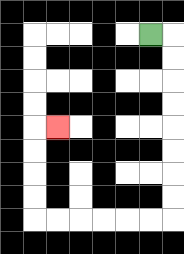{'start': '[6, 1]', 'end': '[2, 5]', 'path_directions': 'R,D,D,D,D,D,D,D,D,L,L,L,L,L,L,U,U,U,U,R', 'path_coordinates': '[[6, 1], [7, 1], [7, 2], [7, 3], [7, 4], [7, 5], [7, 6], [7, 7], [7, 8], [7, 9], [6, 9], [5, 9], [4, 9], [3, 9], [2, 9], [1, 9], [1, 8], [1, 7], [1, 6], [1, 5], [2, 5]]'}